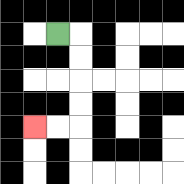{'start': '[2, 1]', 'end': '[1, 5]', 'path_directions': 'R,D,D,D,D,L,L', 'path_coordinates': '[[2, 1], [3, 1], [3, 2], [3, 3], [3, 4], [3, 5], [2, 5], [1, 5]]'}